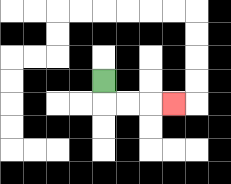{'start': '[4, 3]', 'end': '[7, 4]', 'path_directions': 'D,R,R,R', 'path_coordinates': '[[4, 3], [4, 4], [5, 4], [6, 4], [7, 4]]'}